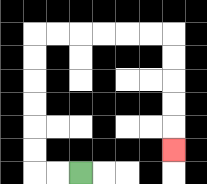{'start': '[3, 7]', 'end': '[7, 6]', 'path_directions': 'L,L,U,U,U,U,U,U,R,R,R,R,R,R,D,D,D,D,D', 'path_coordinates': '[[3, 7], [2, 7], [1, 7], [1, 6], [1, 5], [1, 4], [1, 3], [1, 2], [1, 1], [2, 1], [3, 1], [4, 1], [5, 1], [6, 1], [7, 1], [7, 2], [7, 3], [7, 4], [7, 5], [7, 6]]'}